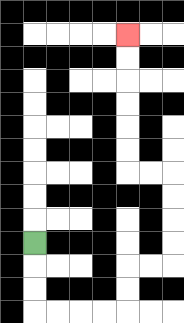{'start': '[1, 10]', 'end': '[5, 1]', 'path_directions': 'D,D,D,R,R,R,R,U,U,R,R,U,U,U,U,L,L,U,U,U,U,U,U', 'path_coordinates': '[[1, 10], [1, 11], [1, 12], [1, 13], [2, 13], [3, 13], [4, 13], [5, 13], [5, 12], [5, 11], [6, 11], [7, 11], [7, 10], [7, 9], [7, 8], [7, 7], [6, 7], [5, 7], [5, 6], [5, 5], [5, 4], [5, 3], [5, 2], [5, 1]]'}